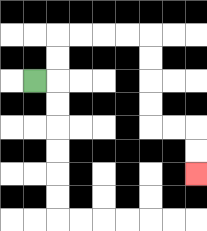{'start': '[1, 3]', 'end': '[8, 7]', 'path_directions': 'R,U,U,R,R,R,R,D,D,D,D,R,R,D,D', 'path_coordinates': '[[1, 3], [2, 3], [2, 2], [2, 1], [3, 1], [4, 1], [5, 1], [6, 1], [6, 2], [6, 3], [6, 4], [6, 5], [7, 5], [8, 5], [8, 6], [8, 7]]'}